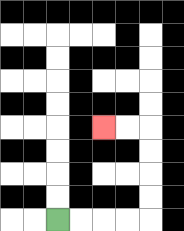{'start': '[2, 9]', 'end': '[4, 5]', 'path_directions': 'R,R,R,R,U,U,U,U,L,L', 'path_coordinates': '[[2, 9], [3, 9], [4, 9], [5, 9], [6, 9], [6, 8], [6, 7], [6, 6], [6, 5], [5, 5], [4, 5]]'}